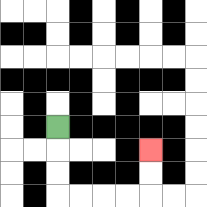{'start': '[2, 5]', 'end': '[6, 6]', 'path_directions': 'D,D,D,R,R,R,R,U,U', 'path_coordinates': '[[2, 5], [2, 6], [2, 7], [2, 8], [3, 8], [4, 8], [5, 8], [6, 8], [6, 7], [6, 6]]'}